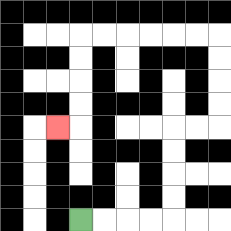{'start': '[3, 9]', 'end': '[2, 5]', 'path_directions': 'R,R,R,R,U,U,U,U,R,R,U,U,U,U,L,L,L,L,L,L,D,D,D,D,L', 'path_coordinates': '[[3, 9], [4, 9], [5, 9], [6, 9], [7, 9], [7, 8], [7, 7], [7, 6], [7, 5], [8, 5], [9, 5], [9, 4], [9, 3], [9, 2], [9, 1], [8, 1], [7, 1], [6, 1], [5, 1], [4, 1], [3, 1], [3, 2], [3, 3], [3, 4], [3, 5], [2, 5]]'}